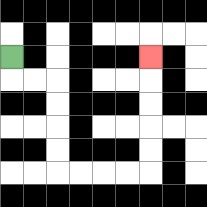{'start': '[0, 2]', 'end': '[6, 2]', 'path_directions': 'D,R,R,D,D,D,D,R,R,R,R,U,U,U,U,U', 'path_coordinates': '[[0, 2], [0, 3], [1, 3], [2, 3], [2, 4], [2, 5], [2, 6], [2, 7], [3, 7], [4, 7], [5, 7], [6, 7], [6, 6], [6, 5], [6, 4], [6, 3], [6, 2]]'}